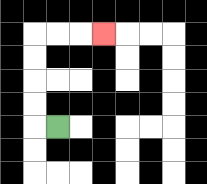{'start': '[2, 5]', 'end': '[4, 1]', 'path_directions': 'L,U,U,U,U,R,R,R', 'path_coordinates': '[[2, 5], [1, 5], [1, 4], [1, 3], [1, 2], [1, 1], [2, 1], [3, 1], [4, 1]]'}